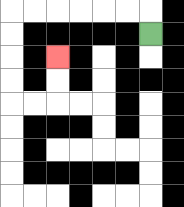{'start': '[6, 1]', 'end': '[2, 2]', 'path_directions': 'U,L,L,L,L,L,L,D,D,D,D,R,R,U,U', 'path_coordinates': '[[6, 1], [6, 0], [5, 0], [4, 0], [3, 0], [2, 0], [1, 0], [0, 0], [0, 1], [0, 2], [0, 3], [0, 4], [1, 4], [2, 4], [2, 3], [2, 2]]'}